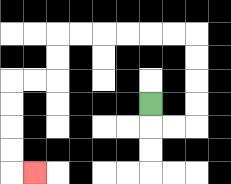{'start': '[6, 4]', 'end': '[1, 7]', 'path_directions': 'D,R,R,U,U,U,U,L,L,L,L,L,L,D,D,L,L,D,D,D,D,R', 'path_coordinates': '[[6, 4], [6, 5], [7, 5], [8, 5], [8, 4], [8, 3], [8, 2], [8, 1], [7, 1], [6, 1], [5, 1], [4, 1], [3, 1], [2, 1], [2, 2], [2, 3], [1, 3], [0, 3], [0, 4], [0, 5], [0, 6], [0, 7], [1, 7]]'}